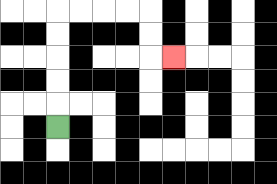{'start': '[2, 5]', 'end': '[7, 2]', 'path_directions': 'U,U,U,U,U,R,R,R,R,D,D,R', 'path_coordinates': '[[2, 5], [2, 4], [2, 3], [2, 2], [2, 1], [2, 0], [3, 0], [4, 0], [5, 0], [6, 0], [6, 1], [6, 2], [7, 2]]'}